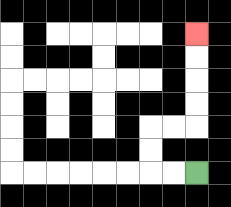{'start': '[8, 7]', 'end': '[8, 1]', 'path_directions': 'L,L,U,U,R,R,U,U,U,U', 'path_coordinates': '[[8, 7], [7, 7], [6, 7], [6, 6], [6, 5], [7, 5], [8, 5], [8, 4], [8, 3], [8, 2], [8, 1]]'}